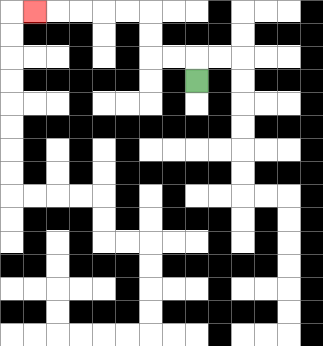{'start': '[8, 3]', 'end': '[1, 0]', 'path_directions': 'U,L,L,U,U,L,L,L,L,L', 'path_coordinates': '[[8, 3], [8, 2], [7, 2], [6, 2], [6, 1], [6, 0], [5, 0], [4, 0], [3, 0], [2, 0], [1, 0]]'}